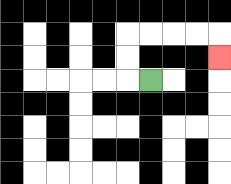{'start': '[6, 3]', 'end': '[9, 2]', 'path_directions': 'L,U,U,R,R,R,R,D', 'path_coordinates': '[[6, 3], [5, 3], [5, 2], [5, 1], [6, 1], [7, 1], [8, 1], [9, 1], [9, 2]]'}